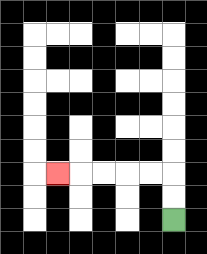{'start': '[7, 9]', 'end': '[2, 7]', 'path_directions': 'U,U,L,L,L,L,L', 'path_coordinates': '[[7, 9], [7, 8], [7, 7], [6, 7], [5, 7], [4, 7], [3, 7], [2, 7]]'}